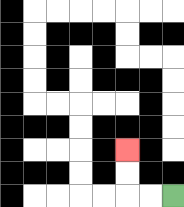{'start': '[7, 8]', 'end': '[5, 6]', 'path_directions': 'L,L,U,U', 'path_coordinates': '[[7, 8], [6, 8], [5, 8], [5, 7], [5, 6]]'}